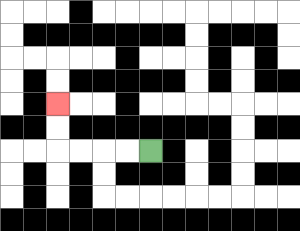{'start': '[6, 6]', 'end': '[2, 4]', 'path_directions': 'L,L,L,L,U,U', 'path_coordinates': '[[6, 6], [5, 6], [4, 6], [3, 6], [2, 6], [2, 5], [2, 4]]'}